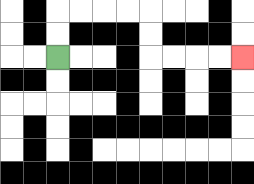{'start': '[2, 2]', 'end': '[10, 2]', 'path_directions': 'U,U,R,R,R,R,D,D,R,R,R,R', 'path_coordinates': '[[2, 2], [2, 1], [2, 0], [3, 0], [4, 0], [5, 0], [6, 0], [6, 1], [6, 2], [7, 2], [8, 2], [9, 2], [10, 2]]'}